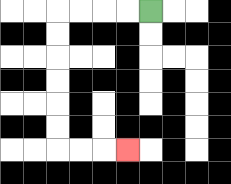{'start': '[6, 0]', 'end': '[5, 6]', 'path_directions': 'L,L,L,L,D,D,D,D,D,D,R,R,R', 'path_coordinates': '[[6, 0], [5, 0], [4, 0], [3, 0], [2, 0], [2, 1], [2, 2], [2, 3], [2, 4], [2, 5], [2, 6], [3, 6], [4, 6], [5, 6]]'}